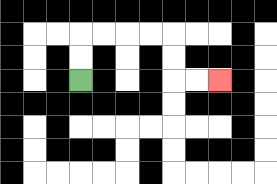{'start': '[3, 3]', 'end': '[9, 3]', 'path_directions': 'U,U,R,R,R,R,D,D,R,R', 'path_coordinates': '[[3, 3], [3, 2], [3, 1], [4, 1], [5, 1], [6, 1], [7, 1], [7, 2], [7, 3], [8, 3], [9, 3]]'}